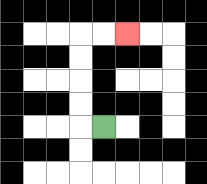{'start': '[4, 5]', 'end': '[5, 1]', 'path_directions': 'L,U,U,U,U,R,R', 'path_coordinates': '[[4, 5], [3, 5], [3, 4], [3, 3], [3, 2], [3, 1], [4, 1], [5, 1]]'}